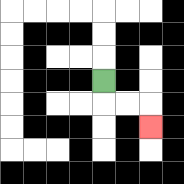{'start': '[4, 3]', 'end': '[6, 5]', 'path_directions': 'D,R,R,D', 'path_coordinates': '[[4, 3], [4, 4], [5, 4], [6, 4], [6, 5]]'}